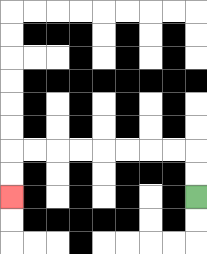{'start': '[8, 8]', 'end': '[0, 8]', 'path_directions': 'U,U,L,L,L,L,L,L,L,L,D,D', 'path_coordinates': '[[8, 8], [8, 7], [8, 6], [7, 6], [6, 6], [5, 6], [4, 6], [3, 6], [2, 6], [1, 6], [0, 6], [0, 7], [0, 8]]'}